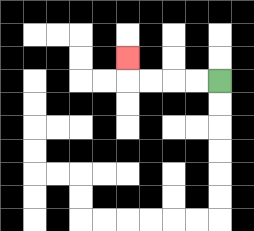{'start': '[9, 3]', 'end': '[5, 2]', 'path_directions': 'L,L,L,L,U', 'path_coordinates': '[[9, 3], [8, 3], [7, 3], [6, 3], [5, 3], [5, 2]]'}